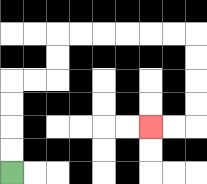{'start': '[0, 7]', 'end': '[6, 5]', 'path_directions': 'U,U,U,U,R,R,U,U,R,R,R,R,R,R,D,D,D,D,L,L', 'path_coordinates': '[[0, 7], [0, 6], [0, 5], [0, 4], [0, 3], [1, 3], [2, 3], [2, 2], [2, 1], [3, 1], [4, 1], [5, 1], [6, 1], [7, 1], [8, 1], [8, 2], [8, 3], [8, 4], [8, 5], [7, 5], [6, 5]]'}